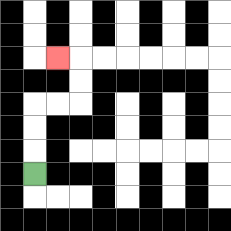{'start': '[1, 7]', 'end': '[2, 2]', 'path_directions': 'U,U,U,R,R,U,U,L', 'path_coordinates': '[[1, 7], [1, 6], [1, 5], [1, 4], [2, 4], [3, 4], [3, 3], [3, 2], [2, 2]]'}